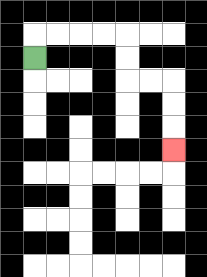{'start': '[1, 2]', 'end': '[7, 6]', 'path_directions': 'U,R,R,R,R,D,D,R,R,D,D,D', 'path_coordinates': '[[1, 2], [1, 1], [2, 1], [3, 1], [4, 1], [5, 1], [5, 2], [5, 3], [6, 3], [7, 3], [7, 4], [7, 5], [7, 6]]'}